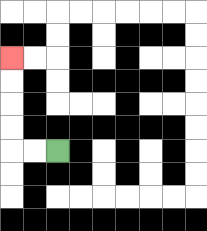{'start': '[2, 6]', 'end': '[0, 2]', 'path_directions': 'L,L,U,U,U,U', 'path_coordinates': '[[2, 6], [1, 6], [0, 6], [0, 5], [0, 4], [0, 3], [0, 2]]'}